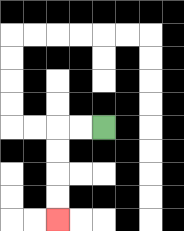{'start': '[4, 5]', 'end': '[2, 9]', 'path_directions': 'L,L,D,D,D,D', 'path_coordinates': '[[4, 5], [3, 5], [2, 5], [2, 6], [2, 7], [2, 8], [2, 9]]'}